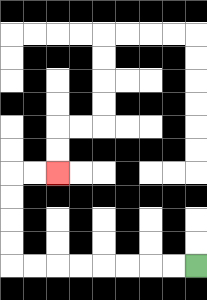{'start': '[8, 11]', 'end': '[2, 7]', 'path_directions': 'L,L,L,L,L,L,L,L,U,U,U,U,R,R', 'path_coordinates': '[[8, 11], [7, 11], [6, 11], [5, 11], [4, 11], [3, 11], [2, 11], [1, 11], [0, 11], [0, 10], [0, 9], [0, 8], [0, 7], [1, 7], [2, 7]]'}